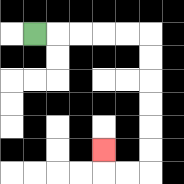{'start': '[1, 1]', 'end': '[4, 6]', 'path_directions': 'R,R,R,R,R,D,D,D,D,D,D,L,L,U', 'path_coordinates': '[[1, 1], [2, 1], [3, 1], [4, 1], [5, 1], [6, 1], [6, 2], [6, 3], [6, 4], [6, 5], [6, 6], [6, 7], [5, 7], [4, 7], [4, 6]]'}